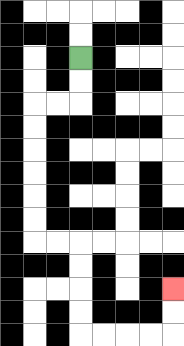{'start': '[3, 2]', 'end': '[7, 12]', 'path_directions': 'D,D,L,L,D,D,D,D,D,D,R,R,D,D,D,D,R,R,R,R,U,U', 'path_coordinates': '[[3, 2], [3, 3], [3, 4], [2, 4], [1, 4], [1, 5], [1, 6], [1, 7], [1, 8], [1, 9], [1, 10], [2, 10], [3, 10], [3, 11], [3, 12], [3, 13], [3, 14], [4, 14], [5, 14], [6, 14], [7, 14], [7, 13], [7, 12]]'}